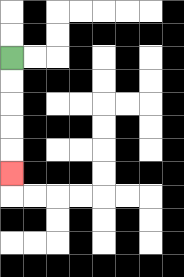{'start': '[0, 2]', 'end': '[0, 7]', 'path_directions': 'D,D,D,D,D', 'path_coordinates': '[[0, 2], [0, 3], [0, 4], [0, 5], [0, 6], [0, 7]]'}